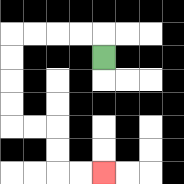{'start': '[4, 2]', 'end': '[4, 7]', 'path_directions': 'U,L,L,L,L,D,D,D,D,R,R,D,D,R,R', 'path_coordinates': '[[4, 2], [4, 1], [3, 1], [2, 1], [1, 1], [0, 1], [0, 2], [0, 3], [0, 4], [0, 5], [1, 5], [2, 5], [2, 6], [2, 7], [3, 7], [4, 7]]'}